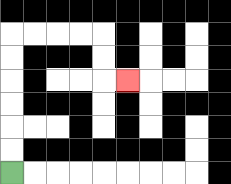{'start': '[0, 7]', 'end': '[5, 3]', 'path_directions': 'U,U,U,U,U,U,R,R,R,R,D,D,R', 'path_coordinates': '[[0, 7], [0, 6], [0, 5], [0, 4], [0, 3], [0, 2], [0, 1], [1, 1], [2, 1], [3, 1], [4, 1], [4, 2], [4, 3], [5, 3]]'}